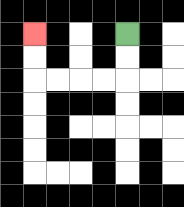{'start': '[5, 1]', 'end': '[1, 1]', 'path_directions': 'D,D,L,L,L,L,U,U', 'path_coordinates': '[[5, 1], [5, 2], [5, 3], [4, 3], [3, 3], [2, 3], [1, 3], [1, 2], [1, 1]]'}